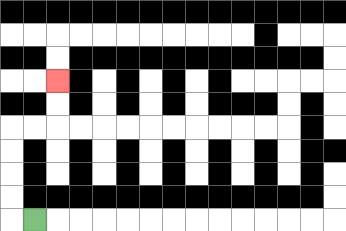{'start': '[1, 9]', 'end': '[2, 3]', 'path_directions': 'L,U,U,U,U,R,R,U,U', 'path_coordinates': '[[1, 9], [0, 9], [0, 8], [0, 7], [0, 6], [0, 5], [1, 5], [2, 5], [2, 4], [2, 3]]'}